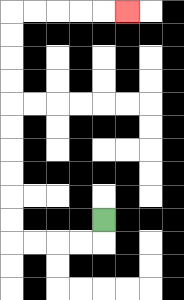{'start': '[4, 9]', 'end': '[5, 0]', 'path_directions': 'D,L,L,L,L,U,U,U,U,U,U,U,U,U,U,R,R,R,R,R', 'path_coordinates': '[[4, 9], [4, 10], [3, 10], [2, 10], [1, 10], [0, 10], [0, 9], [0, 8], [0, 7], [0, 6], [0, 5], [0, 4], [0, 3], [0, 2], [0, 1], [0, 0], [1, 0], [2, 0], [3, 0], [4, 0], [5, 0]]'}